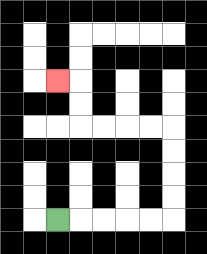{'start': '[2, 9]', 'end': '[2, 3]', 'path_directions': 'R,R,R,R,R,U,U,U,U,L,L,L,L,U,U,L', 'path_coordinates': '[[2, 9], [3, 9], [4, 9], [5, 9], [6, 9], [7, 9], [7, 8], [7, 7], [7, 6], [7, 5], [6, 5], [5, 5], [4, 5], [3, 5], [3, 4], [3, 3], [2, 3]]'}